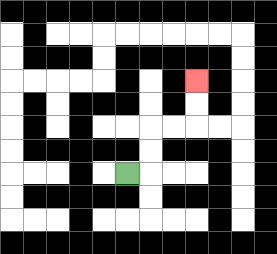{'start': '[5, 7]', 'end': '[8, 3]', 'path_directions': 'R,U,U,R,R,U,U', 'path_coordinates': '[[5, 7], [6, 7], [6, 6], [6, 5], [7, 5], [8, 5], [8, 4], [8, 3]]'}